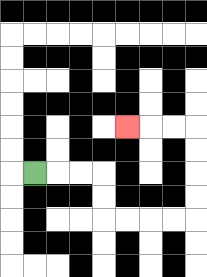{'start': '[1, 7]', 'end': '[5, 5]', 'path_directions': 'R,R,R,D,D,R,R,R,R,U,U,U,U,L,L,L', 'path_coordinates': '[[1, 7], [2, 7], [3, 7], [4, 7], [4, 8], [4, 9], [5, 9], [6, 9], [7, 9], [8, 9], [8, 8], [8, 7], [8, 6], [8, 5], [7, 5], [6, 5], [5, 5]]'}